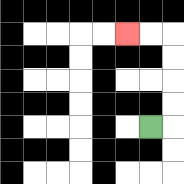{'start': '[6, 5]', 'end': '[5, 1]', 'path_directions': 'R,U,U,U,U,L,L', 'path_coordinates': '[[6, 5], [7, 5], [7, 4], [7, 3], [7, 2], [7, 1], [6, 1], [5, 1]]'}